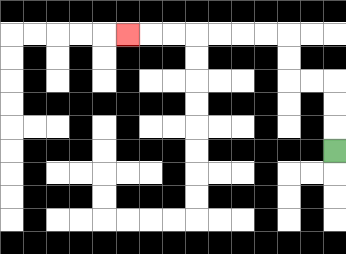{'start': '[14, 6]', 'end': '[5, 1]', 'path_directions': 'U,U,U,L,L,U,U,L,L,L,L,L,L,L', 'path_coordinates': '[[14, 6], [14, 5], [14, 4], [14, 3], [13, 3], [12, 3], [12, 2], [12, 1], [11, 1], [10, 1], [9, 1], [8, 1], [7, 1], [6, 1], [5, 1]]'}